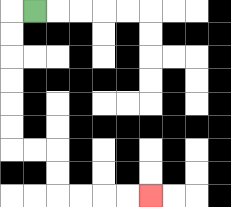{'start': '[1, 0]', 'end': '[6, 8]', 'path_directions': 'L,D,D,D,D,D,D,R,R,D,D,R,R,R,R', 'path_coordinates': '[[1, 0], [0, 0], [0, 1], [0, 2], [0, 3], [0, 4], [0, 5], [0, 6], [1, 6], [2, 6], [2, 7], [2, 8], [3, 8], [4, 8], [5, 8], [6, 8]]'}